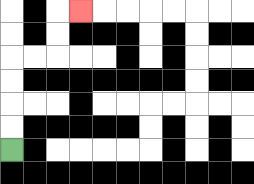{'start': '[0, 6]', 'end': '[3, 0]', 'path_directions': 'U,U,U,U,R,R,U,U,R', 'path_coordinates': '[[0, 6], [0, 5], [0, 4], [0, 3], [0, 2], [1, 2], [2, 2], [2, 1], [2, 0], [3, 0]]'}